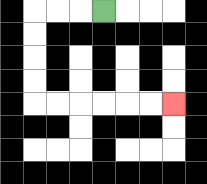{'start': '[4, 0]', 'end': '[7, 4]', 'path_directions': 'L,L,L,D,D,D,D,R,R,R,R,R,R', 'path_coordinates': '[[4, 0], [3, 0], [2, 0], [1, 0], [1, 1], [1, 2], [1, 3], [1, 4], [2, 4], [3, 4], [4, 4], [5, 4], [6, 4], [7, 4]]'}